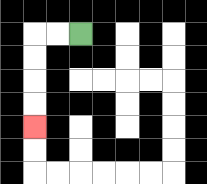{'start': '[3, 1]', 'end': '[1, 5]', 'path_directions': 'L,L,D,D,D,D', 'path_coordinates': '[[3, 1], [2, 1], [1, 1], [1, 2], [1, 3], [1, 4], [1, 5]]'}